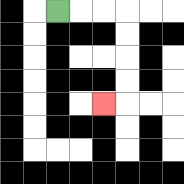{'start': '[2, 0]', 'end': '[4, 4]', 'path_directions': 'R,R,R,D,D,D,D,L', 'path_coordinates': '[[2, 0], [3, 0], [4, 0], [5, 0], [5, 1], [5, 2], [5, 3], [5, 4], [4, 4]]'}